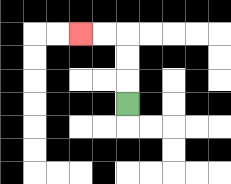{'start': '[5, 4]', 'end': '[3, 1]', 'path_directions': 'U,U,U,L,L', 'path_coordinates': '[[5, 4], [5, 3], [5, 2], [5, 1], [4, 1], [3, 1]]'}